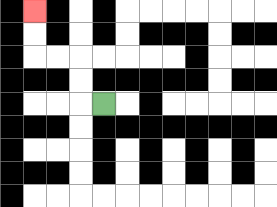{'start': '[4, 4]', 'end': '[1, 0]', 'path_directions': 'L,U,U,L,L,U,U', 'path_coordinates': '[[4, 4], [3, 4], [3, 3], [3, 2], [2, 2], [1, 2], [1, 1], [1, 0]]'}